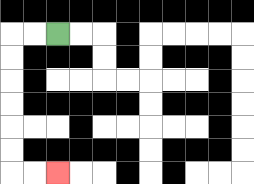{'start': '[2, 1]', 'end': '[2, 7]', 'path_directions': 'L,L,D,D,D,D,D,D,R,R', 'path_coordinates': '[[2, 1], [1, 1], [0, 1], [0, 2], [0, 3], [0, 4], [0, 5], [0, 6], [0, 7], [1, 7], [2, 7]]'}